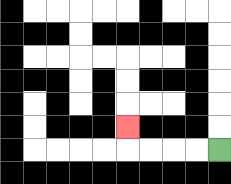{'start': '[9, 6]', 'end': '[5, 5]', 'path_directions': 'L,L,L,L,U', 'path_coordinates': '[[9, 6], [8, 6], [7, 6], [6, 6], [5, 6], [5, 5]]'}